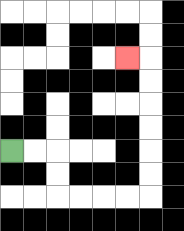{'start': '[0, 6]', 'end': '[5, 2]', 'path_directions': 'R,R,D,D,R,R,R,R,U,U,U,U,U,U,L', 'path_coordinates': '[[0, 6], [1, 6], [2, 6], [2, 7], [2, 8], [3, 8], [4, 8], [5, 8], [6, 8], [6, 7], [6, 6], [6, 5], [6, 4], [6, 3], [6, 2], [5, 2]]'}